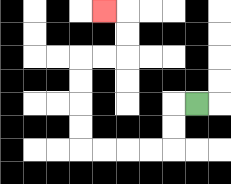{'start': '[8, 4]', 'end': '[4, 0]', 'path_directions': 'L,D,D,L,L,L,L,U,U,U,U,R,R,U,U,L', 'path_coordinates': '[[8, 4], [7, 4], [7, 5], [7, 6], [6, 6], [5, 6], [4, 6], [3, 6], [3, 5], [3, 4], [3, 3], [3, 2], [4, 2], [5, 2], [5, 1], [5, 0], [4, 0]]'}